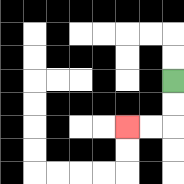{'start': '[7, 3]', 'end': '[5, 5]', 'path_directions': 'D,D,L,L', 'path_coordinates': '[[7, 3], [7, 4], [7, 5], [6, 5], [5, 5]]'}